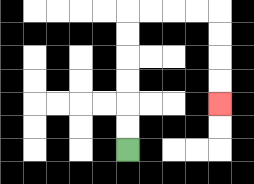{'start': '[5, 6]', 'end': '[9, 4]', 'path_directions': 'U,U,U,U,U,U,R,R,R,R,D,D,D,D', 'path_coordinates': '[[5, 6], [5, 5], [5, 4], [5, 3], [5, 2], [5, 1], [5, 0], [6, 0], [7, 0], [8, 0], [9, 0], [9, 1], [9, 2], [9, 3], [9, 4]]'}